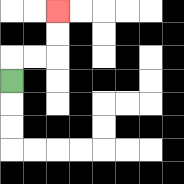{'start': '[0, 3]', 'end': '[2, 0]', 'path_directions': 'U,R,R,U,U', 'path_coordinates': '[[0, 3], [0, 2], [1, 2], [2, 2], [2, 1], [2, 0]]'}